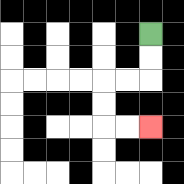{'start': '[6, 1]', 'end': '[6, 5]', 'path_directions': 'D,D,L,L,D,D,R,R', 'path_coordinates': '[[6, 1], [6, 2], [6, 3], [5, 3], [4, 3], [4, 4], [4, 5], [5, 5], [6, 5]]'}